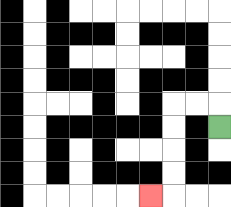{'start': '[9, 5]', 'end': '[6, 8]', 'path_directions': 'U,L,L,D,D,D,D,L', 'path_coordinates': '[[9, 5], [9, 4], [8, 4], [7, 4], [7, 5], [7, 6], [7, 7], [7, 8], [6, 8]]'}